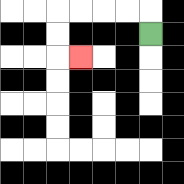{'start': '[6, 1]', 'end': '[3, 2]', 'path_directions': 'U,L,L,L,L,D,D,R', 'path_coordinates': '[[6, 1], [6, 0], [5, 0], [4, 0], [3, 0], [2, 0], [2, 1], [2, 2], [3, 2]]'}